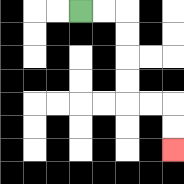{'start': '[3, 0]', 'end': '[7, 6]', 'path_directions': 'R,R,D,D,D,D,R,R,D,D', 'path_coordinates': '[[3, 0], [4, 0], [5, 0], [5, 1], [5, 2], [5, 3], [5, 4], [6, 4], [7, 4], [7, 5], [7, 6]]'}